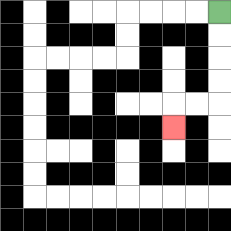{'start': '[9, 0]', 'end': '[7, 5]', 'path_directions': 'D,D,D,D,L,L,D', 'path_coordinates': '[[9, 0], [9, 1], [9, 2], [9, 3], [9, 4], [8, 4], [7, 4], [7, 5]]'}